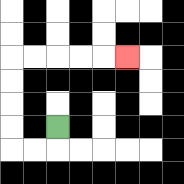{'start': '[2, 5]', 'end': '[5, 2]', 'path_directions': 'D,L,L,U,U,U,U,R,R,R,R,R', 'path_coordinates': '[[2, 5], [2, 6], [1, 6], [0, 6], [0, 5], [0, 4], [0, 3], [0, 2], [1, 2], [2, 2], [3, 2], [4, 2], [5, 2]]'}